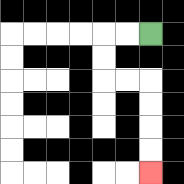{'start': '[6, 1]', 'end': '[6, 7]', 'path_directions': 'L,L,D,D,R,R,D,D,D,D', 'path_coordinates': '[[6, 1], [5, 1], [4, 1], [4, 2], [4, 3], [5, 3], [6, 3], [6, 4], [6, 5], [6, 6], [6, 7]]'}